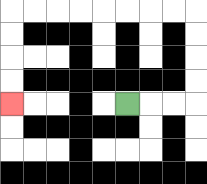{'start': '[5, 4]', 'end': '[0, 4]', 'path_directions': 'R,R,R,U,U,U,U,L,L,L,L,L,L,L,L,D,D,D,D', 'path_coordinates': '[[5, 4], [6, 4], [7, 4], [8, 4], [8, 3], [8, 2], [8, 1], [8, 0], [7, 0], [6, 0], [5, 0], [4, 0], [3, 0], [2, 0], [1, 0], [0, 0], [0, 1], [0, 2], [0, 3], [0, 4]]'}